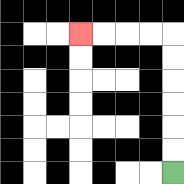{'start': '[7, 7]', 'end': '[3, 1]', 'path_directions': 'U,U,U,U,U,U,L,L,L,L', 'path_coordinates': '[[7, 7], [7, 6], [7, 5], [7, 4], [7, 3], [7, 2], [7, 1], [6, 1], [5, 1], [4, 1], [3, 1]]'}